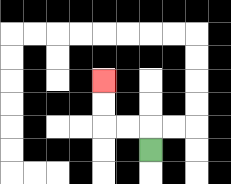{'start': '[6, 6]', 'end': '[4, 3]', 'path_directions': 'U,L,L,U,U', 'path_coordinates': '[[6, 6], [6, 5], [5, 5], [4, 5], [4, 4], [4, 3]]'}